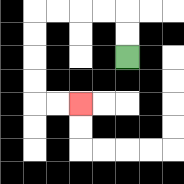{'start': '[5, 2]', 'end': '[3, 4]', 'path_directions': 'U,U,L,L,L,L,D,D,D,D,R,R', 'path_coordinates': '[[5, 2], [5, 1], [5, 0], [4, 0], [3, 0], [2, 0], [1, 0], [1, 1], [1, 2], [1, 3], [1, 4], [2, 4], [3, 4]]'}